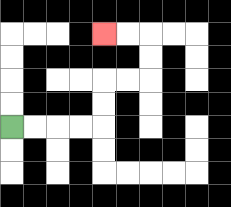{'start': '[0, 5]', 'end': '[4, 1]', 'path_directions': 'R,R,R,R,U,U,R,R,U,U,L,L', 'path_coordinates': '[[0, 5], [1, 5], [2, 5], [3, 5], [4, 5], [4, 4], [4, 3], [5, 3], [6, 3], [6, 2], [6, 1], [5, 1], [4, 1]]'}